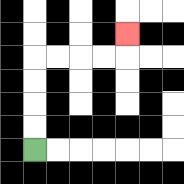{'start': '[1, 6]', 'end': '[5, 1]', 'path_directions': 'U,U,U,U,R,R,R,R,U', 'path_coordinates': '[[1, 6], [1, 5], [1, 4], [1, 3], [1, 2], [2, 2], [3, 2], [4, 2], [5, 2], [5, 1]]'}